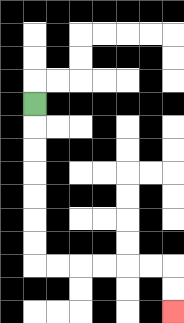{'start': '[1, 4]', 'end': '[7, 13]', 'path_directions': 'D,D,D,D,D,D,D,R,R,R,R,R,R,D,D', 'path_coordinates': '[[1, 4], [1, 5], [1, 6], [1, 7], [1, 8], [1, 9], [1, 10], [1, 11], [2, 11], [3, 11], [4, 11], [5, 11], [6, 11], [7, 11], [7, 12], [7, 13]]'}